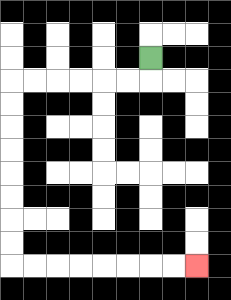{'start': '[6, 2]', 'end': '[8, 11]', 'path_directions': 'D,L,L,L,L,L,L,D,D,D,D,D,D,D,D,R,R,R,R,R,R,R,R', 'path_coordinates': '[[6, 2], [6, 3], [5, 3], [4, 3], [3, 3], [2, 3], [1, 3], [0, 3], [0, 4], [0, 5], [0, 6], [0, 7], [0, 8], [0, 9], [0, 10], [0, 11], [1, 11], [2, 11], [3, 11], [4, 11], [5, 11], [6, 11], [7, 11], [8, 11]]'}